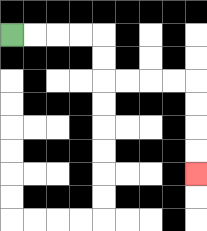{'start': '[0, 1]', 'end': '[8, 7]', 'path_directions': 'R,R,R,R,D,D,R,R,R,R,D,D,D,D', 'path_coordinates': '[[0, 1], [1, 1], [2, 1], [3, 1], [4, 1], [4, 2], [4, 3], [5, 3], [6, 3], [7, 3], [8, 3], [8, 4], [8, 5], [8, 6], [8, 7]]'}